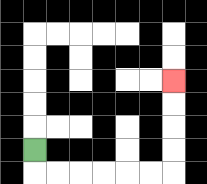{'start': '[1, 6]', 'end': '[7, 3]', 'path_directions': 'D,R,R,R,R,R,R,U,U,U,U', 'path_coordinates': '[[1, 6], [1, 7], [2, 7], [3, 7], [4, 7], [5, 7], [6, 7], [7, 7], [7, 6], [7, 5], [7, 4], [7, 3]]'}